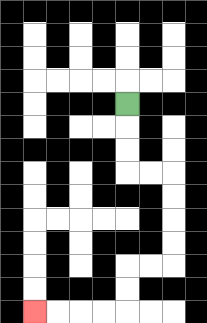{'start': '[5, 4]', 'end': '[1, 13]', 'path_directions': 'D,D,D,R,R,D,D,D,D,L,L,D,D,L,L,L,L', 'path_coordinates': '[[5, 4], [5, 5], [5, 6], [5, 7], [6, 7], [7, 7], [7, 8], [7, 9], [7, 10], [7, 11], [6, 11], [5, 11], [5, 12], [5, 13], [4, 13], [3, 13], [2, 13], [1, 13]]'}